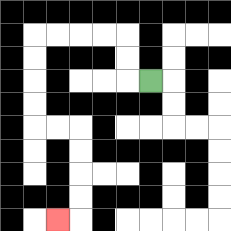{'start': '[6, 3]', 'end': '[2, 9]', 'path_directions': 'L,U,U,L,L,L,L,D,D,D,D,R,R,D,D,D,D,L', 'path_coordinates': '[[6, 3], [5, 3], [5, 2], [5, 1], [4, 1], [3, 1], [2, 1], [1, 1], [1, 2], [1, 3], [1, 4], [1, 5], [2, 5], [3, 5], [3, 6], [3, 7], [3, 8], [3, 9], [2, 9]]'}